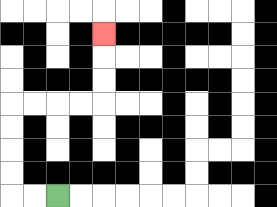{'start': '[2, 8]', 'end': '[4, 1]', 'path_directions': 'L,L,U,U,U,U,R,R,R,R,U,U,U', 'path_coordinates': '[[2, 8], [1, 8], [0, 8], [0, 7], [0, 6], [0, 5], [0, 4], [1, 4], [2, 4], [3, 4], [4, 4], [4, 3], [4, 2], [4, 1]]'}